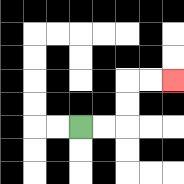{'start': '[3, 5]', 'end': '[7, 3]', 'path_directions': 'R,R,U,U,R,R', 'path_coordinates': '[[3, 5], [4, 5], [5, 5], [5, 4], [5, 3], [6, 3], [7, 3]]'}